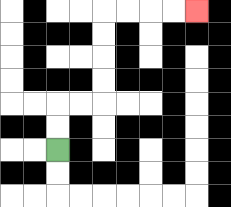{'start': '[2, 6]', 'end': '[8, 0]', 'path_directions': 'U,U,R,R,U,U,U,U,R,R,R,R', 'path_coordinates': '[[2, 6], [2, 5], [2, 4], [3, 4], [4, 4], [4, 3], [4, 2], [4, 1], [4, 0], [5, 0], [6, 0], [7, 0], [8, 0]]'}